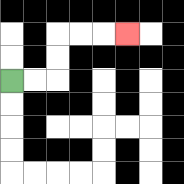{'start': '[0, 3]', 'end': '[5, 1]', 'path_directions': 'R,R,U,U,R,R,R', 'path_coordinates': '[[0, 3], [1, 3], [2, 3], [2, 2], [2, 1], [3, 1], [4, 1], [5, 1]]'}